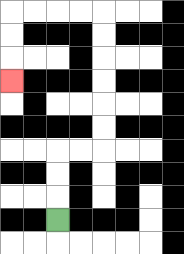{'start': '[2, 9]', 'end': '[0, 3]', 'path_directions': 'U,U,U,R,R,U,U,U,U,U,U,L,L,L,L,D,D,D', 'path_coordinates': '[[2, 9], [2, 8], [2, 7], [2, 6], [3, 6], [4, 6], [4, 5], [4, 4], [4, 3], [4, 2], [4, 1], [4, 0], [3, 0], [2, 0], [1, 0], [0, 0], [0, 1], [0, 2], [0, 3]]'}